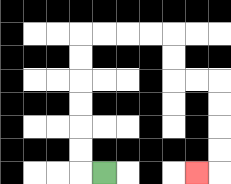{'start': '[4, 7]', 'end': '[8, 7]', 'path_directions': 'L,U,U,U,U,U,U,R,R,R,R,D,D,R,R,D,D,D,D,L', 'path_coordinates': '[[4, 7], [3, 7], [3, 6], [3, 5], [3, 4], [3, 3], [3, 2], [3, 1], [4, 1], [5, 1], [6, 1], [7, 1], [7, 2], [7, 3], [8, 3], [9, 3], [9, 4], [9, 5], [9, 6], [9, 7], [8, 7]]'}